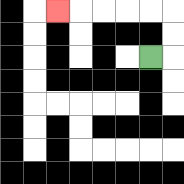{'start': '[6, 2]', 'end': '[2, 0]', 'path_directions': 'R,U,U,L,L,L,L,L', 'path_coordinates': '[[6, 2], [7, 2], [7, 1], [7, 0], [6, 0], [5, 0], [4, 0], [3, 0], [2, 0]]'}